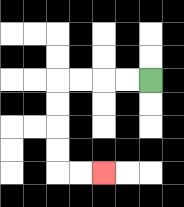{'start': '[6, 3]', 'end': '[4, 7]', 'path_directions': 'L,L,L,L,D,D,D,D,R,R', 'path_coordinates': '[[6, 3], [5, 3], [4, 3], [3, 3], [2, 3], [2, 4], [2, 5], [2, 6], [2, 7], [3, 7], [4, 7]]'}